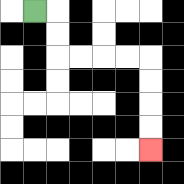{'start': '[1, 0]', 'end': '[6, 6]', 'path_directions': 'R,D,D,R,R,R,R,D,D,D,D', 'path_coordinates': '[[1, 0], [2, 0], [2, 1], [2, 2], [3, 2], [4, 2], [5, 2], [6, 2], [6, 3], [6, 4], [6, 5], [6, 6]]'}